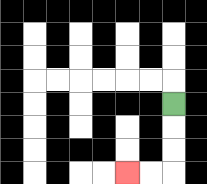{'start': '[7, 4]', 'end': '[5, 7]', 'path_directions': 'D,D,D,L,L', 'path_coordinates': '[[7, 4], [7, 5], [7, 6], [7, 7], [6, 7], [5, 7]]'}